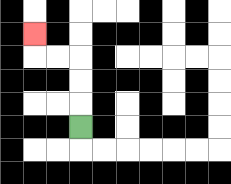{'start': '[3, 5]', 'end': '[1, 1]', 'path_directions': 'U,U,U,L,L,U', 'path_coordinates': '[[3, 5], [3, 4], [3, 3], [3, 2], [2, 2], [1, 2], [1, 1]]'}